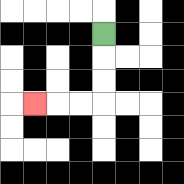{'start': '[4, 1]', 'end': '[1, 4]', 'path_directions': 'D,D,D,L,L,L', 'path_coordinates': '[[4, 1], [4, 2], [4, 3], [4, 4], [3, 4], [2, 4], [1, 4]]'}